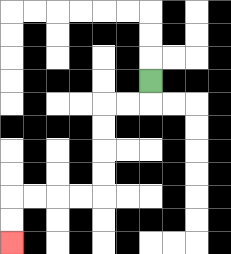{'start': '[6, 3]', 'end': '[0, 10]', 'path_directions': 'D,L,L,D,D,D,D,L,L,L,L,D,D', 'path_coordinates': '[[6, 3], [6, 4], [5, 4], [4, 4], [4, 5], [4, 6], [4, 7], [4, 8], [3, 8], [2, 8], [1, 8], [0, 8], [0, 9], [0, 10]]'}